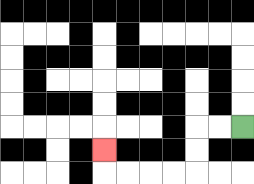{'start': '[10, 5]', 'end': '[4, 6]', 'path_directions': 'L,L,D,D,L,L,L,L,U', 'path_coordinates': '[[10, 5], [9, 5], [8, 5], [8, 6], [8, 7], [7, 7], [6, 7], [5, 7], [4, 7], [4, 6]]'}